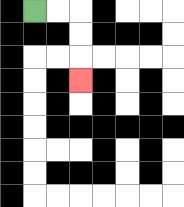{'start': '[1, 0]', 'end': '[3, 3]', 'path_directions': 'R,R,D,D,D', 'path_coordinates': '[[1, 0], [2, 0], [3, 0], [3, 1], [3, 2], [3, 3]]'}